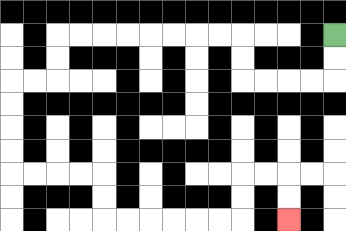{'start': '[14, 1]', 'end': '[12, 9]', 'path_directions': 'D,D,L,L,L,L,U,U,L,L,L,L,L,L,L,L,D,D,L,L,D,D,D,D,R,R,R,R,D,D,R,R,R,R,R,R,U,U,R,R,D,D', 'path_coordinates': '[[14, 1], [14, 2], [14, 3], [13, 3], [12, 3], [11, 3], [10, 3], [10, 2], [10, 1], [9, 1], [8, 1], [7, 1], [6, 1], [5, 1], [4, 1], [3, 1], [2, 1], [2, 2], [2, 3], [1, 3], [0, 3], [0, 4], [0, 5], [0, 6], [0, 7], [1, 7], [2, 7], [3, 7], [4, 7], [4, 8], [4, 9], [5, 9], [6, 9], [7, 9], [8, 9], [9, 9], [10, 9], [10, 8], [10, 7], [11, 7], [12, 7], [12, 8], [12, 9]]'}